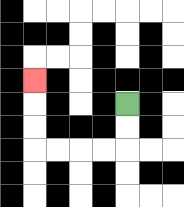{'start': '[5, 4]', 'end': '[1, 3]', 'path_directions': 'D,D,L,L,L,L,U,U,U', 'path_coordinates': '[[5, 4], [5, 5], [5, 6], [4, 6], [3, 6], [2, 6], [1, 6], [1, 5], [1, 4], [1, 3]]'}